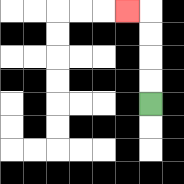{'start': '[6, 4]', 'end': '[5, 0]', 'path_directions': 'U,U,U,U,L', 'path_coordinates': '[[6, 4], [6, 3], [6, 2], [6, 1], [6, 0], [5, 0]]'}